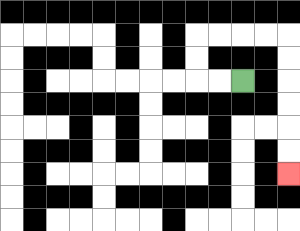{'start': '[10, 3]', 'end': '[12, 7]', 'path_directions': 'L,L,U,U,R,R,R,R,D,D,D,D,D,D', 'path_coordinates': '[[10, 3], [9, 3], [8, 3], [8, 2], [8, 1], [9, 1], [10, 1], [11, 1], [12, 1], [12, 2], [12, 3], [12, 4], [12, 5], [12, 6], [12, 7]]'}